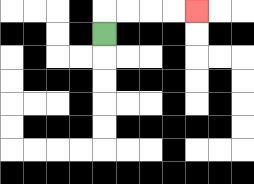{'start': '[4, 1]', 'end': '[8, 0]', 'path_directions': 'U,R,R,R,R', 'path_coordinates': '[[4, 1], [4, 0], [5, 0], [6, 0], [7, 0], [8, 0]]'}